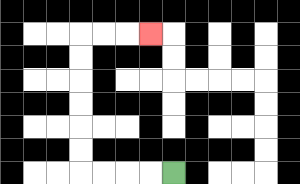{'start': '[7, 7]', 'end': '[6, 1]', 'path_directions': 'L,L,L,L,U,U,U,U,U,U,R,R,R', 'path_coordinates': '[[7, 7], [6, 7], [5, 7], [4, 7], [3, 7], [3, 6], [3, 5], [3, 4], [3, 3], [3, 2], [3, 1], [4, 1], [5, 1], [6, 1]]'}